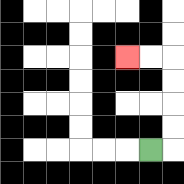{'start': '[6, 6]', 'end': '[5, 2]', 'path_directions': 'R,U,U,U,U,L,L', 'path_coordinates': '[[6, 6], [7, 6], [7, 5], [7, 4], [7, 3], [7, 2], [6, 2], [5, 2]]'}